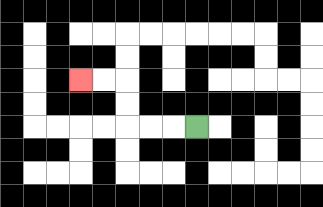{'start': '[8, 5]', 'end': '[3, 3]', 'path_directions': 'L,L,L,U,U,L,L', 'path_coordinates': '[[8, 5], [7, 5], [6, 5], [5, 5], [5, 4], [5, 3], [4, 3], [3, 3]]'}